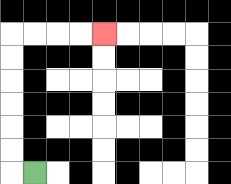{'start': '[1, 7]', 'end': '[4, 1]', 'path_directions': 'L,U,U,U,U,U,U,R,R,R,R', 'path_coordinates': '[[1, 7], [0, 7], [0, 6], [0, 5], [0, 4], [0, 3], [0, 2], [0, 1], [1, 1], [2, 1], [3, 1], [4, 1]]'}